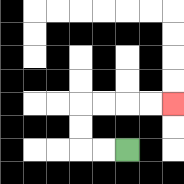{'start': '[5, 6]', 'end': '[7, 4]', 'path_directions': 'L,L,U,U,R,R,R,R', 'path_coordinates': '[[5, 6], [4, 6], [3, 6], [3, 5], [3, 4], [4, 4], [5, 4], [6, 4], [7, 4]]'}